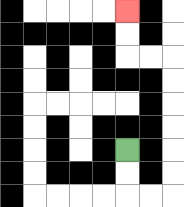{'start': '[5, 6]', 'end': '[5, 0]', 'path_directions': 'D,D,R,R,U,U,U,U,U,U,L,L,U,U', 'path_coordinates': '[[5, 6], [5, 7], [5, 8], [6, 8], [7, 8], [7, 7], [7, 6], [7, 5], [7, 4], [7, 3], [7, 2], [6, 2], [5, 2], [5, 1], [5, 0]]'}